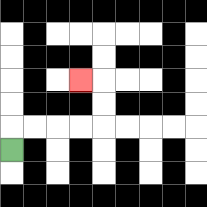{'start': '[0, 6]', 'end': '[3, 3]', 'path_directions': 'U,R,R,R,R,U,U,L', 'path_coordinates': '[[0, 6], [0, 5], [1, 5], [2, 5], [3, 5], [4, 5], [4, 4], [4, 3], [3, 3]]'}